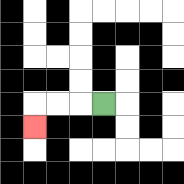{'start': '[4, 4]', 'end': '[1, 5]', 'path_directions': 'L,L,L,D', 'path_coordinates': '[[4, 4], [3, 4], [2, 4], [1, 4], [1, 5]]'}